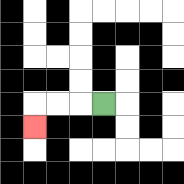{'start': '[4, 4]', 'end': '[1, 5]', 'path_directions': 'L,L,L,D', 'path_coordinates': '[[4, 4], [3, 4], [2, 4], [1, 4], [1, 5]]'}